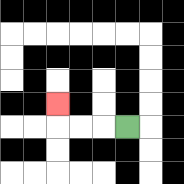{'start': '[5, 5]', 'end': '[2, 4]', 'path_directions': 'L,L,L,U', 'path_coordinates': '[[5, 5], [4, 5], [3, 5], [2, 5], [2, 4]]'}